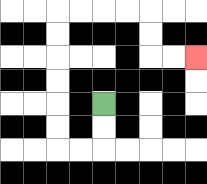{'start': '[4, 4]', 'end': '[8, 2]', 'path_directions': 'D,D,L,L,U,U,U,U,U,U,R,R,R,R,D,D,R,R', 'path_coordinates': '[[4, 4], [4, 5], [4, 6], [3, 6], [2, 6], [2, 5], [2, 4], [2, 3], [2, 2], [2, 1], [2, 0], [3, 0], [4, 0], [5, 0], [6, 0], [6, 1], [6, 2], [7, 2], [8, 2]]'}